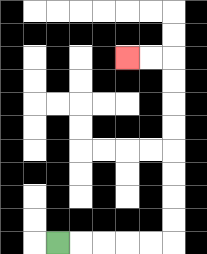{'start': '[2, 10]', 'end': '[5, 2]', 'path_directions': 'R,R,R,R,R,U,U,U,U,U,U,U,U,L,L', 'path_coordinates': '[[2, 10], [3, 10], [4, 10], [5, 10], [6, 10], [7, 10], [7, 9], [7, 8], [7, 7], [7, 6], [7, 5], [7, 4], [7, 3], [7, 2], [6, 2], [5, 2]]'}